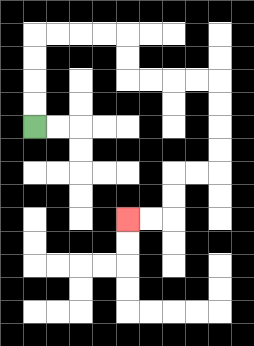{'start': '[1, 5]', 'end': '[5, 9]', 'path_directions': 'U,U,U,U,R,R,R,R,D,D,R,R,R,R,D,D,D,D,L,L,D,D,L,L', 'path_coordinates': '[[1, 5], [1, 4], [1, 3], [1, 2], [1, 1], [2, 1], [3, 1], [4, 1], [5, 1], [5, 2], [5, 3], [6, 3], [7, 3], [8, 3], [9, 3], [9, 4], [9, 5], [9, 6], [9, 7], [8, 7], [7, 7], [7, 8], [7, 9], [6, 9], [5, 9]]'}